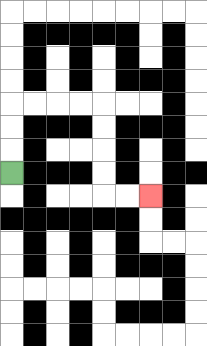{'start': '[0, 7]', 'end': '[6, 8]', 'path_directions': 'U,U,U,R,R,R,R,D,D,D,D,R,R', 'path_coordinates': '[[0, 7], [0, 6], [0, 5], [0, 4], [1, 4], [2, 4], [3, 4], [4, 4], [4, 5], [4, 6], [4, 7], [4, 8], [5, 8], [6, 8]]'}